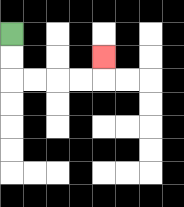{'start': '[0, 1]', 'end': '[4, 2]', 'path_directions': 'D,D,R,R,R,R,U', 'path_coordinates': '[[0, 1], [0, 2], [0, 3], [1, 3], [2, 3], [3, 3], [4, 3], [4, 2]]'}